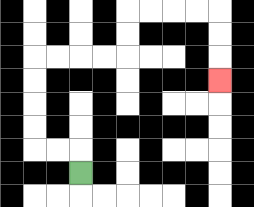{'start': '[3, 7]', 'end': '[9, 3]', 'path_directions': 'U,L,L,U,U,U,U,R,R,R,R,U,U,R,R,R,R,D,D,D', 'path_coordinates': '[[3, 7], [3, 6], [2, 6], [1, 6], [1, 5], [1, 4], [1, 3], [1, 2], [2, 2], [3, 2], [4, 2], [5, 2], [5, 1], [5, 0], [6, 0], [7, 0], [8, 0], [9, 0], [9, 1], [9, 2], [9, 3]]'}